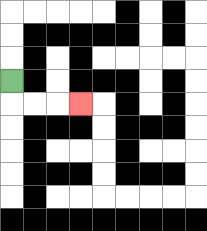{'start': '[0, 3]', 'end': '[3, 4]', 'path_directions': 'D,R,R,R', 'path_coordinates': '[[0, 3], [0, 4], [1, 4], [2, 4], [3, 4]]'}